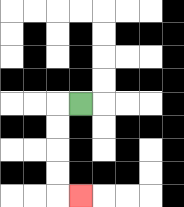{'start': '[3, 4]', 'end': '[3, 8]', 'path_directions': 'L,D,D,D,D,R', 'path_coordinates': '[[3, 4], [2, 4], [2, 5], [2, 6], [2, 7], [2, 8], [3, 8]]'}